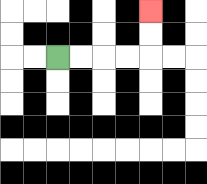{'start': '[2, 2]', 'end': '[6, 0]', 'path_directions': 'R,R,R,R,U,U', 'path_coordinates': '[[2, 2], [3, 2], [4, 2], [5, 2], [6, 2], [6, 1], [6, 0]]'}